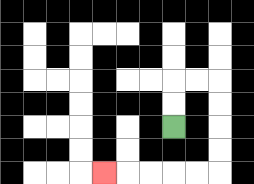{'start': '[7, 5]', 'end': '[4, 7]', 'path_directions': 'U,U,R,R,D,D,D,D,L,L,L,L,L', 'path_coordinates': '[[7, 5], [7, 4], [7, 3], [8, 3], [9, 3], [9, 4], [9, 5], [9, 6], [9, 7], [8, 7], [7, 7], [6, 7], [5, 7], [4, 7]]'}